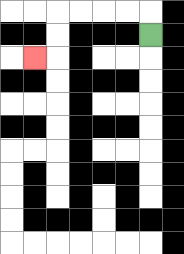{'start': '[6, 1]', 'end': '[1, 2]', 'path_directions': 'U,L,L,L,L,D,D,L', 'path_coordinates': '[[6, 1], [6, 0], [5, 0], [4, 0], [3, 0], [2, 0], [2, 1], [2, 2], [1, 2]]'}